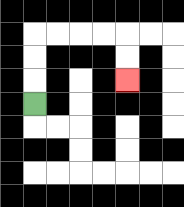{'start': '[1, 4]', 'end': '[5, 3]', 'path_directions': 'U,U,U,R,R,R,R,D,D', 'path_coordinates': '[[1, 4], [1, 3], [1, 2], [1, 1], [2, 1], [3, 1], [4, 1], [5, 1], [5, 2], [5, 3]]'}